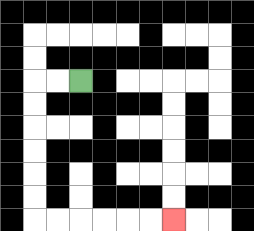{'start': '[3, 3]', 'end': '[7, 9]', 'path_directions': 'L,L,D,D,D,D,D,D,R,R,R,R,R,R', 'path_coordinates': '[[3, 3], [2, 3], [1, 3], [1, 4], [1, 5], [1, 6], [1, 7], [1, 8], [1, 9], [2, 9], [3, 9], [4, 9], [5, 9], [6, 9], [7, 9]]'}